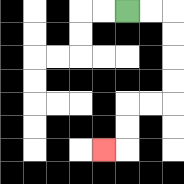{'start': '[5, 0]', 'end': '[4, 6]', 'path_directions': 'R,R,D,D,D,D,L,L,D,D,L', 'path_coordinates': '[[5, 0], [6, 0], [7, 0], [7, 1], [7, 2], [7, 3], [7, 4], [6, 4], [5, 4], [5, 5], [5, 6], [4, 6]]'}